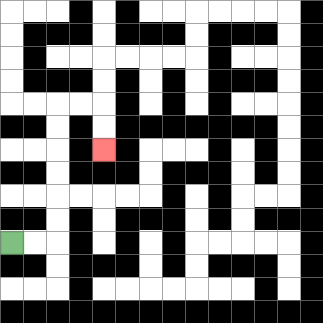{'start': '[0, 10]', 'end': '[4, 6]', 'path_directions': 'R,R,U,U,U,U,U,U,R,R,D,D', 'path_coordinates': '[[0, 10], [1, 10], [2, 10], [2, 9], [2, 8], [2, 7], [2, 6], [2, 5], [2, 4], [3, 4], [4, 4], [4, 5], [4, 6]]'}